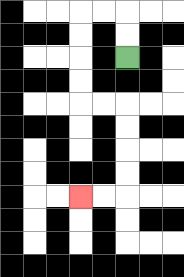{'start': '[5, 2]', 'end': '[3, 8]', 'path_directions': 'U,U,L,L,D,D,D,D,R,R,D,D,D,D,L,L', 'path_coordinates': '[[5, 2], [5, 1], [5, 0], [4, 0], [3, 0], [3, 1], [3, 2], [3, 3], [3, 4], [4, 4], [5, 4], [5, 5], [5, 6], [5, 7], [5, 8], [4, 8], [3, 8]]'}